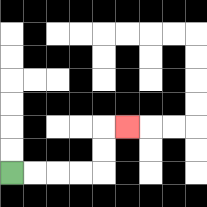{'start': '[0, 7]', 'end': '[5, 5]', 'path_directions': 'R,R,R,R,U,U,R', 'path_coordinates': '[[0, 7], [1, 7], [2, 7], [3, 7], [4, 7], [4, 6], [4, 5], [5, 5]]'}